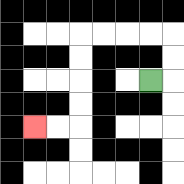{'start': '[6, 3]', 'end': '[1, 5]', 'path_directions': 'R,U,U,L,L,L,L,D,D,D,D,L,L', 'path_coordinates': '[[6, 3], [7, 3], [7, 2], [7, 1], [6, 1], [5, 1], [4, 1], [3, 1], [3, 2], [3, 3], [3, 4], [3, 5], [2, 5], [1, 5]]'}